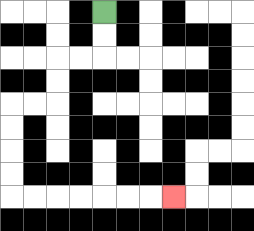{'start': '[4, 0]', 'end': '[7, 8]', 'path_directions': 'D,D,L,L,D,D,L,L,D,D,D,D,R,R,R,R,R,R,R', 'path_coordinates': '[[4, 0], [4, 1], [4, 2], [3, 2], [2, 2], [2, 3], [2, 4], [1, 4], [0, 4], [0, 5], [0, 6], [0, 7], [0, 8], [1, 8], [2, 8], [3, 8], [4, 8], [5, 8], [6, 8], [7, 8]]'}